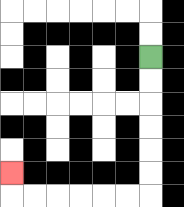{'start': '[6, 2]', 'end': '[0, 7]', 'path_directions': 'D,D,D,D,D,D,L,L,L,L,L,L,U', 'path_coordinates': '[[6, 2], [6, 3], [6, 4], [6, 5], [6, 6], [6, 7], [6, 8], [5, 8], [4, 8], [3, 8], [2, 8], [1, 8], [0, 8], [0, 7]]'}